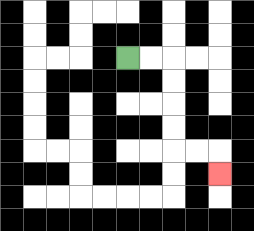{'start': '[5, 2]', 'end': '[9, 7]', 'path_directions': 'R,R,D,D,D,D,R,R,D', 'path_coordinates': '[[5, 2], [6, 2], [7, 2], [7, 3], [7, 4], [7, 5], [7, 6], [8, 6], [9, 6], [9, 7]]'}